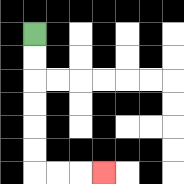{'start': '[1, 1]', 'end': '[4, 7]', 'path_directions': 'D,D,D,D,D,D,R,R,R', 'path_coordinates': '[[1, 1], [1, 2], [1, 3], [1, 4], [1, 5], [1, 6], [1, 7], [2, 7], [3, 7], [4, 7]]'}